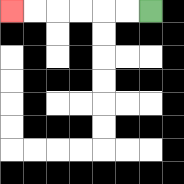{'start': '[6, 0]', 'end': '[0, 0]', 'path_directions': 'L,L,L,L,L,L', 'path_coordinates': '[[6, 0], [5, 0], [4, 0], [3, 0], [2, 0], [1, 0], [0, 0]]'}